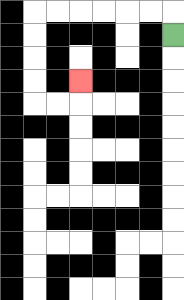{'start': '[7, 1]', 'end': '[3, 3]', 'path_directions': 'U,L,L,L,L,L,L,D,D,D,D,R,R,U', 'path_coordinates': '[[7, 1], [7, 0], [6, 0], [5, 0], [4, 0], [3, 0], [2, 0], [1, 0], [1, 1], [1, 2], [1, 3], [1, 4], [2, 4], [3, 4], [3, 3]]'}